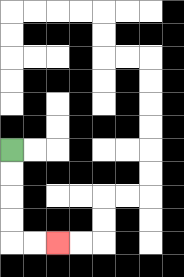{'start': '[0, 6]', 'end': '[2, 10]', 'path_directions': 'D,D,D,D,R,R', 'path_coordinates': '[[0, 6], [0, 7], [0, 8], [0, 9], [0, 10], [1, 10], [2, 10]]'}